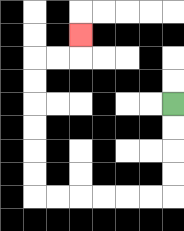{'start': '[7, 4]', 'end': '[3, 1]', 'path_directions': 'D,D,D,D,L,L,L,L,L,L,U,U,U,U,U,U,R,R,U', 'path_coordinates': '[[7, 4], [7, 5], [7, 6], [7, 7], [7, 8], [6, 8], [5, 8], [4, 8], [3, 8], [2, 8], [1, 8], [1, 7], [1, 6], [1, 5], [1, 4], [1, 3], [1, 2], [2, 2], [3, 2], [3, 1]]'}